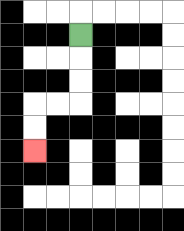{'start': '[3, 1]', 'end': '[1, 6]', 'path_directions': 'D,D,D,L,L,D,D', 'path_coordinates': '[[3, 1], [3, 2], [3, 3], [3, 4], [2, 4], [1, 4], [1, 5], [1, 6]]'}